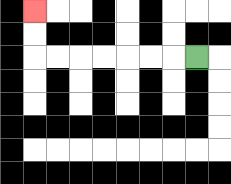{'start': '[8, 2]', 'end': '[1, 0]', 'path_directions': 'L,L,L,L,L,L,L,U,U', 'path_coordinates': '[[8, 2], [7, 2], [6, 2], [5, 2], [4, 2], [3, 2], [2, 2], [1, 2], [1, 1], [1, 0]]'}